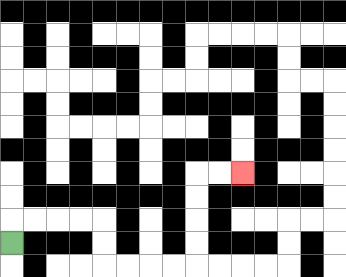{'start': '[0, 10]', 'end': '[10, 7]', 'path_directions': 'U,R,R,R,R,D,D,R,R,R,R,U,U,U,U,R,R', 'path_coordinates': '[[0, 10], [0, 9], [1, 9], [2, 9], [3, 9], [4, 9], [4, 10], [4, 11], [5, 11], [6, 11], [7, 11], [8, 11], [8, 10], [8, 9], [8, 8], [8, 7], [9, 7], [10, 7]]'}